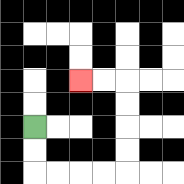{'start': '[1, 5]', 'end': '[3, 3]', 'path_directions': 'D,D,R,R,R,R,U,U,U,U,L,L', 'path_coordinates': '[[1, 5], [1, 6], [1, 7], [2, 7], [3, 7], [4, 7], [5, 7], [5, 6], [5, 5], [5, 4], [5, 3], [4, 3], [3, 3]]'}